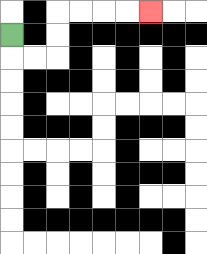{'start': '[0, 1]', 'end': '[6, 0]', 'path_directions': 'D,R,R,U,U,R,R,R,R', 'path_coordinates': '[[0, 1], [0, 2], [1, 2], [2, 2], [2, 1], [2, 0], [3, 0], [4, 0], [5, 0], [6, 0]]'}